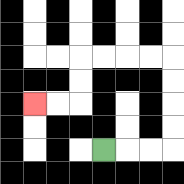{'start': '[4, 6]', 'end': '[1, 4]', 'path_directions': 'R,R,R,U,U,U,U,L,L,L,L,D,D,L,L', 'path_coordinates': '[[4, 6], [5, 6], [6, 6], [7, 6], [7, 5], [7, 4], [7, 3], [7, 2], [6, 2], [5, 2], [4, 2], [3, 2], [3, 3], [3, 4], [2, 4], [1, 4]]'}